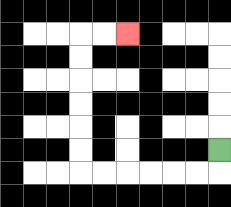{'start': '[9, 6]', 'end': '[5, 1]', 'path_directions': 'D,L,L,L,L,L,L,U,U,U,U,U,U,R,R', 'path_coordinates': '[[9, 6], [9, 7], [8, 7], [7, 7], [6, 7], [5, 7], [4, 7], [3, 7], [3, 6], [3, 5], [3, 4], [3, 3], [3, 2], [3, 1], [4, 1], [5, 1]]'}